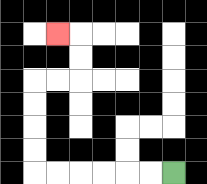{'start': '[7, 7]', 'end': '[2, 1]', 'path_directions': 'L,L,L,L,L,L,U,U,U,U,R,R,U,U,L', 'path_coordinates': '[[7, 7], [6, 7], [5, 7], [4, 7], [3, 7], [2, 7], [1, 7], [1, 6], [1, 5], [1, 4], [1, 3], [2, 3], [3, 3], [3, 2], [3, 1], [2, 1]]'}